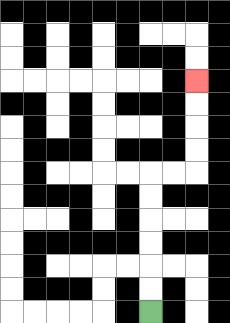{'start': '[6, 13]', 'end': '[8, 3]', 'path_directions': 'U,U,U,U,U,U,R,R,U,U,U,U', 'path_coordinates': '[[6, 13], [6, 12], [6, 11], [6, 10], [6, 9], [6, 8], [6, 7], [7, 7], [8, 7], [8, 6], [8, 5], [8, 4], [8, 3]]'}